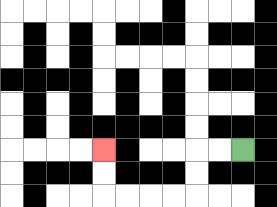{'start': '[10, 6]', 'end': '[4, 6]', 'path_directions': 'L,L,D,D,L,L,L,L,U,U', 'path_coordinates': '[[10, 6], [9, 6], [8, 6], [8, 7], [8, 8], [7, 8], [6, 8], [5, 8], [4, 8], [4, 7], [4, 6]]'}